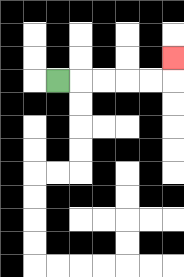{'start': '[2, 3]', 'end': '[7, 2]', 'path_directions': 'R,R,R,R,R,U', 'path_coordinates': '[[2, 3], [3, 3], [4, 3], [5, 3], [6, 3], [7, 3], [7, 2]]'}